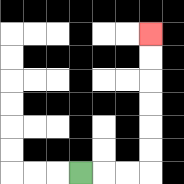{'start': '[3, 7]', 'end': '[6, 1]', 'path_directions': 'R,R,R,U,U,U,U,U,U', 'path_coordinates': '[[3, 7], [4, 7], [5, 7], [6, 7], [6, 6], [6, 5], [6, 4], [6, 3], [6, 2], [6, 1]]'}